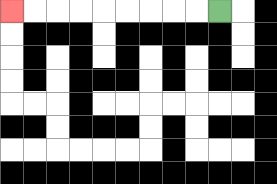{'start': '[9, 0]', 'end': '[0, 0]', 'path_directions': 'L,L,L,L,L,L,L,L,L', 'path_coordinates': '[[9, 0], [8, 0], [7, 0], [6, 0], [5, 0], [4, 0], [3, 0], [2, 0], [1, 0], [0, 0]]'}